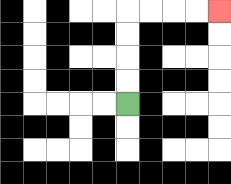{'start': '[5, 4]', 'end': '[9, 0]', 'path_directions': 'U,U,U,U,R,R,R,R', 'path_coordinates': '[[5, 4], [5, 3], [5, 2], [5, 1], [5, 0], [6, 0], [7, 0], [8, 0], [9, 0]]'}